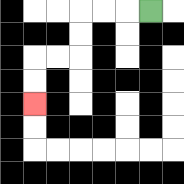{'start': '[6, 0]', 'end': '[1, 4]', 'path_directions': 'L,L,L,D,D,L,L,D,D', 'path_coordinates': '[[6, 0], [5, 0], [4, 0], [3, 0], [3, 1], [3, 2], [2, 2], [1, 2], [1, 3], [1, 4]]'}